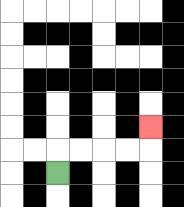{'start': '[2, 7]', 'end': '[6, 5]', 'path_directions': 'U,R,R,R,R,U', 'path_coordinates': '[[2, 7], [2, 6], [3, 6], [4, 6], [5, 6], [6, 6], [6, 5]]'}